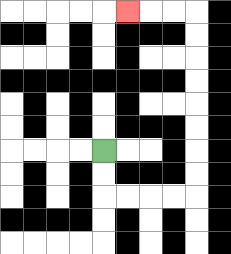{'start': '[4, 6]', 'end': '[5, 0]', 'path_directions': 'D,D,R,R,R,R,U,U,U,U,U,U,U,U,L,L,L', 'path_coordinates': '[[4, 6], [4, 7], [4, 8], [5, 8], [6, 8], [7, 8], [8, 8], [8, 7], [8, 6], [8, 5], [8, 4], [8, 3], [8, 2], [8, 1], [8, 0], [7, 0], [6, 0], [5, 0]]'}